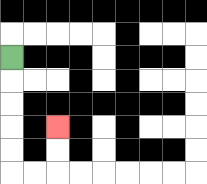{'start': '[0, 2]', 'end': '[2, 5]', 'path_directions': 'D,D,D,D,D,R,R,U,U', 'path_coordinates': '[[0, 2], [0, 3], [0, 4], [0, 5], [0, 6], [0, 7], [1, 7], [2, 7], [2, 6], [2, 5]]'}